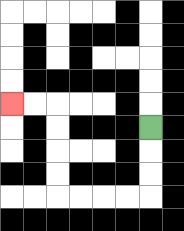{'start': '[6, 5]', 'end': '[0, 4]', 'path_directions': 'D,D,D,L,L,L,L,U,U,U,U,L,L', 'path_coordinates': '[[6, 5], [6, 6], [6, 7], [6, 8], [5, 8], [4, 8], [3, 8], [2, 8], [2, 7], [2, 6], [2, 5], [2, 4], [1, 4], [0, 4]]'}